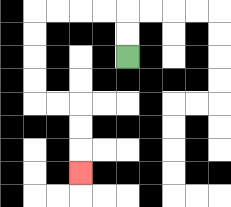{'start': '[5, 2]', 'end': '[3, 7]', 'path_directions': 'U,U,L,L,L,L,D,D,D,D,R,R,D,D,D', 'path_coordinates': '[[5, 2], [5, 1], [5, 0], [4, 0], [3, 0], [2, 0], [1, 0], [1, 1], [1, 2], [1, 3], [1, 4], [2, 4], [3, 4], [3, 5], [3, 6], [3, 7]]'}